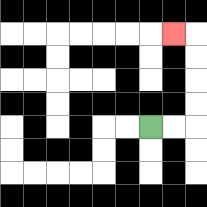{'start': '[6, 5]', 'end': '[7, 1]', 'path_directions': 'R,R,U,U,U,U,L', 'path_coordinates': '[[6, 5], [7, 5], [8, 5], [8, 4], [8, 3], [8, 2], [8, 1], [7, 1]]'}